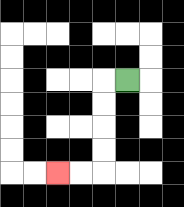{'start': '[5, 3]', 'end': '[2, 7]', 'path_directions': 'L,D,D,D,D,L,L', 'path_coordinates': '[[5, 3], [4, 3], [4, 4], [4, 5], [4, 6], [4, 7], [3, 7], [2, 7]]'}